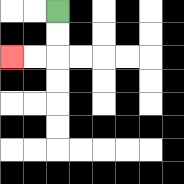{'start': '[2, 0]', 'end': '[0, 2]', 'path_directions': 'D,D,L,L', 'path_coordinates': '[[2, 0], [2, 1], [2, 2], [1, 2], [0, 2]]'}